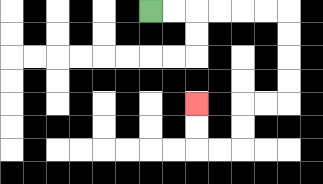{'start': '[6, 0]', 'end': '[8, 4]', 'path_directions': 'R,R,R,R,R,R,D,D,D,D,L,L,D,D,L,L,U,U', 'path_coordinates': '[[6, 0], [7, 0], [8, 0], [9, 0], [10, 0], [11, 0], [12, 0], [12, 1], [12, 2], [12, 3], [12, 4], [11, 4], [10, 4], [10, 5], [10, 6], [9, 6], [8, 6], [8, 5], [8, 4]]'}